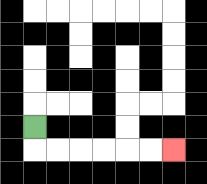{'start': '[1, 5]', 'end': '[7, 6]', 'path_directions': 'D,R,R,R,R,R,R', 'path_coordinates': '[[1, 5], [1, 6], [2, 6], [3, 6], [4, 6], [5, 6], [6, 6], [7, 6]]'}